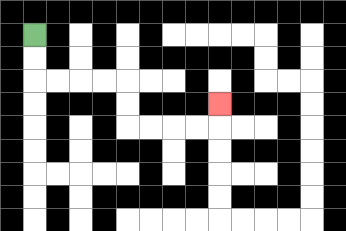{'start': '[1, 1]', 'end': '[9, 4]', 'path_directions': 'D,D,R,R,R,R,D,D,R,R,R,R,U', 'path_coordinates': '[[1, 1], [1, 2], [1, 3], [2, 3], [3, 3], [4, 3], [5, 3], [5, 4], [5, 5], [6, 5], [7, 5], [8, 5], [9, 5], [9, 4]]'}